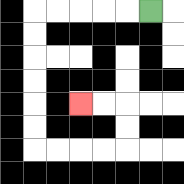{'start': '[6, 0]', 'end': '[3, 4]', 'path_directions': 'L,L,L,L,L,D,D,D,D,D,D,R,R,R,R,U,U,L,L', 'path_coordinates': '[[6, 0], [5, 0], [4, 0], [3, 0], [2, 0], [1, 0], [1, 1], [1, 2], [1, 3], [1, 4], [1, 5], [1, 6], [2, 6], [3, 6], [4, 6], [5, 6], [5, 5], [5, 4], [4, 4], [3, 4]]'}